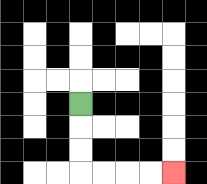{'start': '[3, 4]', 'end': '[7, 7]', 'path_directions': 'D,D,D,R,R,R,R', 'path_coordinates': '[[3, 4], [3, 5], [3, 6], [3, 7], [4, 7], [5, 7], [6, 7], [7, 7]]'}